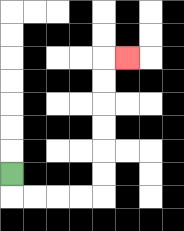{'start': '[0, 7]', 'end': '[5, 2]', 'path_directions': 'D,R,R,R,R,U,U,U,U,U,U,R', 'path_coordinates': '[[0, 7], [0, 8], [1, 8], [2, 8], [3, 8], [4, 8], [4, 7], [4, 6], [4, 5], [4, 4], [4, 3], [4, 2], [5, 2]]'}